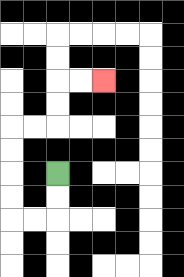{'start': '[2, 7]', 'end': '[4, 3]', 'path_directions': 'D,D,L,L,U,U,U,U,R,R,U,U,R,R', 'path_coordinates': '[[2, 7], [2, 8], [2, 9], [1, 9], [0, 9], [0, 8], [0, 7], [0, 6], [0, 5], [1, 5], [2, 5], [2, 4], [2, 3], [3, 3], [4, 3]]'}